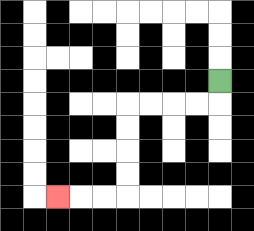{'start': '[9, 3]', 'end': '[2, 8]', 'path_directions': 'D,L,L,L,L,D,D,D,D,L,L,L', 'path_coordinates': '[[9, 3], [9, 4], [8, 4], [7, 4], [6, 4], [5, 4], [5, 5], [5, 6], [5, 7], [5, 8], [4, 8], [3, 8], [2, 8]]'}